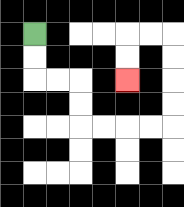{'start': '[1, 1]', 'end': '[5, 3]', 'path_directions': 'D,D,R,R,D,D,R,R,R,R,U,U,U,U,L,L,D,D', 'path_coordinates': '[[1, 1], [1, 2], [1, 3], [2, 3], [3, 3], [3, 4], [3, 5], [4, 5], [5, 5], [6, 5], [7, 5], [7, 4], [7, 3], [7, 2], [7, 1], [6, 1], [5, 1], [5, 2], [5, 3]]'}